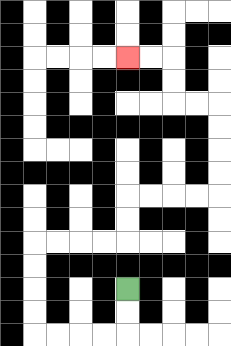{'start': '[5, 12]', 'end': '[5, 2]', 'path_directions': 'D,D,L,L,L,L,U,U,U,U,R,R,R,R,U,U,R,R,R,R,U,U,U,U,L,L,U,U,L,L', 'path_coordinates': '[[5, 12], [5, 13], [5, 14], [4, 14], [3, 14], [2, 14], [1, 14], [1, 13], [1, 12], [1, 11], [1, 10], [2, 10], [3, 10], [4, 10], [5, 10], [5, 9], [5, 8], [6, 8], [7, 8], [8, 8], [9, 8], [9, 7], [9, 6], [9, 5], [9, 4], [8, 4], [7, 4], [7, 3], [7, 2], [6, 2], [5, 2]]'}